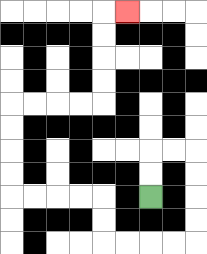{'start': '[6, 8]', 'end': '[5, 0]', 'path_directions': 'U,U,R,R,D,D,D,D,L,L,L,L,U,U,L,L,L,L,U,U,U,U,R,R,R,R,U,U,U,U,R', 'path_coordinates': '[[6, 8], [6, 7], [6, 6], [7, 6], [8, 6], [8, 7], [8, 8], [8, 9], [8, 10], [7, 10], [6, 10], [5, 10], [4, 10], [4, 9], [4, 8], [3, 8], [2, 8], [1, 8], [0, 8], [0, 7], [0, 6], [0, 5], [0, 4], [1, 4], [2, 4], [3, 4], [4, 4], [4, 3], [4, 2], [4, 1], [4, 0], [5, 0]]'}